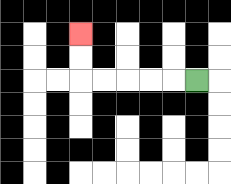{'start': '[8, 3]', 'end': '[3, 1]', 'path_directions': 'L,L,L,L,L,U,U', 'path_coordinates': '[[8, 3], [7, 3], [6, 3], [5, 3], [4, 3], [3, 3], [3, 2], [3, 1]]'}